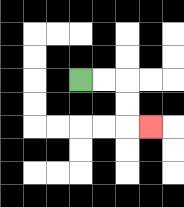{'start': '[3, 3]', 'end': '[6, 5]', 'path_directions': 'R,R,D,D,R', 'path_coordinates': '[[3, 3], [4, 3], [5, 3], [5, 4], [5, 5], [6, 5]]'}